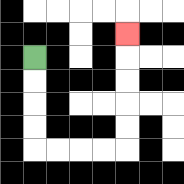{'start': '[1, 2]', 'end': '[5, 1]', 'path_directions': 'D,D,D,D,R,R,R,R,U,U,U,U,U', 'path_coordinates': '[[1, 2], [1, 3], [1, 4], [1, 5], [1, 6], [2, 6], [3, 6], [4, 6], [5, 6], [5, 5], [5, 4], [5, 3], [5, 2], [5, 1]]'}